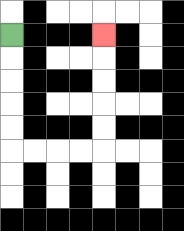{'start': '[0, 1]', 'end': '[4, 1]', 'path_directions': 'D,D,D,D,D,R,R,R,R,U,U,U,U,U', 'path_coordinates': '[[0, 1], [0, 2], [0, 3], [0, 4], [0, 5], [0, 6], [1, 6], [2, 6], [3, 6], [4, 6], [4, 5], [4, 4], [4, 3], [4, 2], [4, 1]]'}